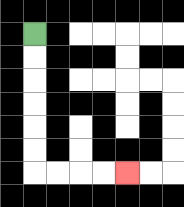{'start': '[1, 1]', 'end': '[5, 7]', 'path_directions': 'D,D,D,D,D,D,R,R,R,R', 'path_coordinates': '[[1, 1], [1, 2], [1, 3], [1, 4], [1, 5], [1, 6], [1, 7], [2, 7], [3, 7], [4, 7], [5, 7]]'}